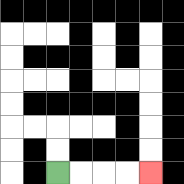{'start': '[2, 7]', 'end': '[6, 7]', 'path_directions': 'R,R,R,R', 'path_coordinates': '[[2, 7], [3, 7], [4, 7], [5, 7], [6, 7]]'}